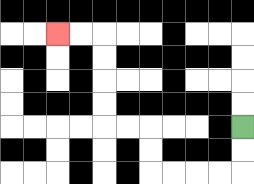{'start': '[10, 5]', 'end': '[2, 1]', 'path_directions': 'D,D,L,L,L,L,U,U,L,L,U,U,U,U,L,L', 'path_coordinates': '[[10, 5], [10, 6], [10, 7], [9, 7], [8, 7], [7, 7], [6, 7], [6, 6], [6, 5], [5, 5], [4, 5], [4, 4], [4, 3], [4, 2], [4, 1], [3, 1], [2, 1]]'}